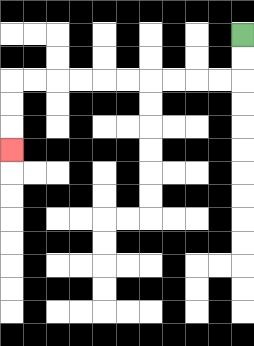{'start': '[10, 1]', 'end': '[0, 6]', 'path_directions': 'D,D,L,L,L,L,L,L,L,L,L,L,D,D,D', 'path_coordinates': '[[10, 1], [10, 2], [10, 3], [9, 3], [8, 3], [7, 3], [6, 3], [5, 3], [4, 3], [3, 3], [2, 3], [1, 3], [0, 3], [0, 4], [0, 5], [0, 6]]'}